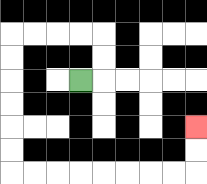{'start': '[3, 3]', 'end': '[8, 5]', 'path_directions': 'R,U,U,L,L,L,L,D,D,D,D,D,D,R,R,R,R,R,R,R,R,U,U', 'path_coordinates': '[[3, 3], [4, 3], [4, 2], [4, 1], [3, 1], [2, 1], [1, 1], [0, 1], [0, 2], [0, 3], [0, 4], [0, 5], [0, 6], [0, 7], [1, 7], [2, 7], [3, 7], [4, 7], [5, 7], [6, 7], [7, 7], [8, 7], [8, 6], [8, 5]]'}